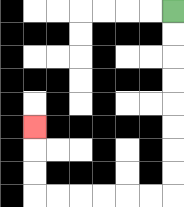{'start': '[7, 0]', 'end': '[1, 5]', 'path_directions': 'D,D,D,D,D,D,D,D,L,L,L,L,L,L,U,U,U', 'path_coordinates': '[[7, 0], [7, 1], [7, 2], [7, 3], [7, 4], [7, 5], [7, 6], [7, 7], [7, 8], [6, 8], [5, 8], [4, 8], [3, 8], [2, 8], [1, 8], [1, 7], [1, 6], [1, 5]]'}